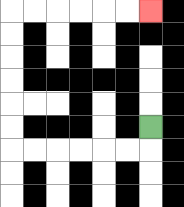{'start': '[6, 5]', 'end': '[6, 0]', 'path_directions': 'D,L,L,L,L,L,L,U,U,U,U,U,U,R,R,R,R,R,R', 'path_coordinates': '[[6, 5], [6, 6], [5, 6], [4, 6], [3, 6], [2, 6], [1, 6], [0, 6], [0, 5], [0, 4], [0, 3], [0, 2], [0, 1], [0, 0], [1, 0], [2, 0], [3, 0], [4, 0], [5, 0], [6, 0]]'}